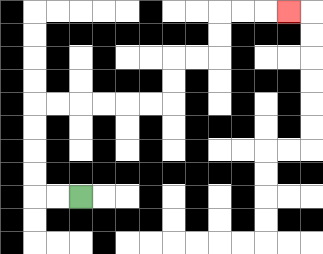{'start': '[3, 8]', 'end': '[12, 0]', 'path_directions': 'L,L,U,U,U,U,R,R,R,R,R,R,U,U,R,R,U,U,R,R,R', 'path_coordinates': '[[3, 8], [2, 8], [1, 8], [1, 7], [1, 6], [1, 5], [1, 4], [2, 4], [3, 4], [4, 4], [5, 4], [6, 4], [7, 4], [7, 3], [7, 2], [8, 2], [9, 2], [9, 1], [9, 0], [10, 0], [11, 0], [12, 0]]'}